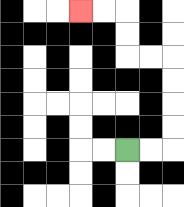{'start': '[5, 6]', 'end': '[3, 0]', 'path_directions': 'R,R,U,U,U,U,L,L,U,U,L,L', 'path_coordinates': '[[5, 6], [6, 6], [7, 6], [7, 5], [7, 4], [7, 3], [7, 2], [6, 2], [5, 2], [5, 1], [5, 0], [4, 0], [3, 0]]'}